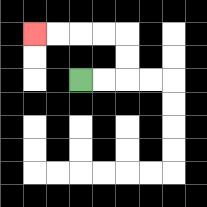{'start': '[3, 3]', 'end': '[1, 1]', 'path_directions': 'R,R,U,U,L,L,L,L', 'path_coordinates': '[[3, 3], [4, 3], [5, 3], [5, 2], [5, 1], [4, 1], [3, 1], [2, 1], [1, 1]]'}